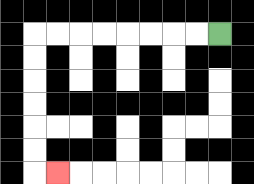{'start': '[9, 1]', 'end': '[2, 7]', 'path_directions': 'L,L,L,L,L,L,L,L,D,D,D,D,D,D,R', 'path_coordinates': '[[9, 1], [8, 1], [7, 1], [6, 1], [5, 1], [4, 1], [3, 1], [2, 1], [1, 1], [1, 2], [1, 3], [1, 4], [1, 5], [1, 6], [1, 7], [2, 7]]'}